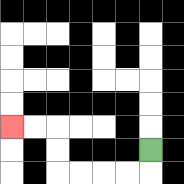{'start': '[6, 6]', 'end': '[0, 5]', 'path_directions': 'D,L,L,L,L,U,U,L,L', 'path_coordinates': '[[6, 6], [6, 7], [5, 7], [4, 7], [3, 7], [2, 7], [2, 6], [2, 5], [1, 5], [0, 5]]'}